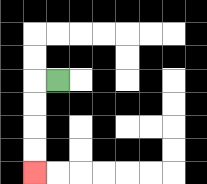{'start': '[2, 3]', 'end': '[1, 7]', 'path_directions': 'L,D,D,D,D', 'path_coordinates': '[[2, 3], [1, 3], [1, 4], [1, 5], [1, 6], [1, 7]]'}